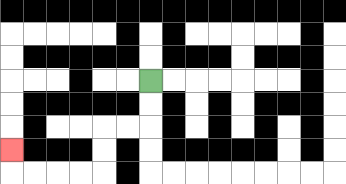{'start': '[6, 3]', 'end': '[0, 6]', 'path_directions': 'D,D,L,L,D,D,L,L,L,L,U', 'path_coordinates': '[[6, 3], [6, 4], [6, 5], [5, 5], [4, 5], [4, 6], [4, 7], [3, 7], [2, 7], [1, 7], [0, 7], [0, 6]]'}